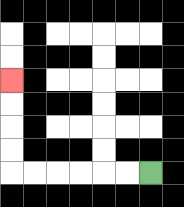{'start': '[6, 7]', 'end': '[0, 3]', 'path_directions': 'L,L,L,L,L,L,U,U,U,U', 'path_coordinates': '[[6, 7], [5, 7], [4, 7], [3, 7], [2, 7], [1, 7], [0, 7], [0, 6], [0, 5], [0, 4], [0, 3]]'}